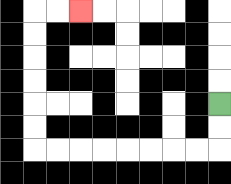{'start': '[9, 4]', 'end': '[3, 0]', 'path_directions': 'D,D,L,L,L,L,L,L,L,L,U,U,U,U,U,U,R,R', 'path_coordinates': '[[9, 4], [9, 5], [9, 6], [8, 6], [7, 6], [6, 6], [5, 6], [4, 6], [3, 6], [2, 6], [1, 6], [1, 5], [1, 4], [1, 3], [1, 2], [1, 1], [1, 0], [2, 0], [3, 0]]'}